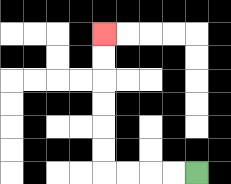{'start': '[8, 7]', 'end': '[4, 1]', 'path_directions': 'L,L,L,L,U,U,U,U,U,U', 'path_coordinates': '[[8, 7], [7, 7], [6, 7], [5, 7], [4, 7], [4, 6], [4, 5], [4, 4], [4, 3], [4, 2], [4, 1]]'}